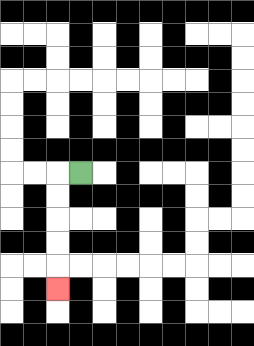{'start': '[3, 7]', 'end': '[2, 12]', 'path_directions': 'L,D,D,D,D,D', 'path_coordinates': '[[3, 7], [2, 7], [2, 8], [2, 9], [2, 10], [2, 11], [2, 12]]'}